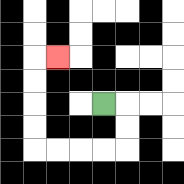{'start': '[4, 4]', 'end': '[2, 2]', 'path_directions': 'R,D,D,L,L,L,L,U,U,U,U,R', 'path_coordinates': '[[4, 4], [5, 4], [5, 5], [5, 6], [4, 6], [3, 6], [2, 6], [1, 6], [1, 5], [1, 4], [1, 3], [1, 2], [2, 2]]'}